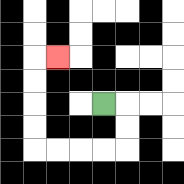{'start': '[4, 4]', 'end': '[2, 2]', 'path_directions': 'R,D,D,L,L,L,L,U,U,U,U,R', 'path_coordinates': '[[4, 4], [5, 4], [5, 5], [5, 6], [4, 6], [3, 6], [2, 6], [1, 6], [1, 5], [1, 4], [1, 3], [1, 2], [2, 2]]'}